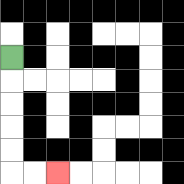{'start': '[0, 2]', 'end': '[2, 7]', 'path_directions': 'D,D,D,D,D,R,R', 'path_coordinates': '[[0, 2], [0, 3], [0, 4], [0, 5], [0, 6], [0, 7], [1, 7], [2, 7]]'}